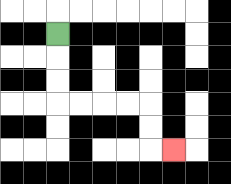{'start': '[2, 1]', 'end': '[7, 6]', 'path_directions': 'D,D,D,R,R,R,R,D,D,R', 'path_coordinates': '[[2, 1], [2, 2], [2, 3], [2, 4], [3, 4], [4, 4], [5, 4], [6, 4], [6, 5], [6, 6], [7, 6]]'}